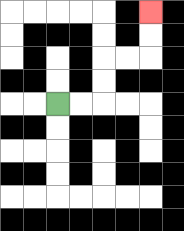{'start': '[2, 4]', 'end': '[6, 0]', 'path_directions': 'R,R,U,U,R,R,U,U', 'path_coordinates': '[[2, 4], [3, 4], [4, 4], [4, 3], [4, 2], [5, 2], [6, 2], [6, 1], [6, 0]]'}